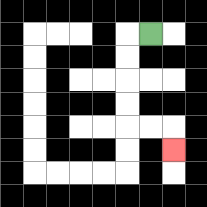{'start': '[6, 1]', 'end': '[7, 6]', 'path_directions': 'L,D,D,D,D,R,R,D', 'path_coordinates': '[[6, 1], [5, 1], [5, 2], [5, 3], [5, 4], [5, 5], [6, 5], [7, 5], [7, 6]]'}